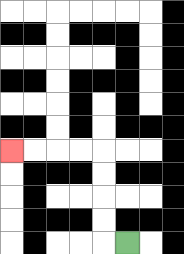{'start': '[5, 10]', 'end': '[0, 6]', 'path_directions': 'L,U,U,U,U,L,L,L,L', 'path_coordinates': '[[5, 10], [4, 10], [4, 9], [4, 8], [4, 7], [4, 6], [3, 6], [2, 6], [1, 6], [0, 6]]'}